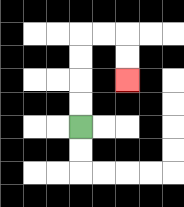{'start': '[3, 5]', 'end': '[5, 3]', 'path_directions': 'U,U,U,U,R,R,D,D', 'path_coordinates': '[[3, 5], [3, 4], [3, 3], [3, 2], [3, 1], [4, 1], [5, 1], [5, 2], [5, 3]]'}